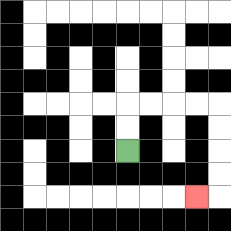{'start': '[5, 6]', 'end': '[8, 8]', 'path_directions': 'U,U,R,R,R,R,D,D,D,D,L', 'path_coordinates': '[[5, 6], [5, 5], [5, 4], [6, 4], [7, 4], [8, 4], [9, 4], [9, 5], [9, 6], [9, 7], [9, 8], [8, 8]]'}